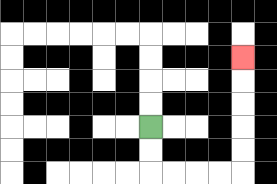{'start': '[6, 5]', 'end': '[10, 2]', 'path_directions': 'D,D,R,R,R,R,U,U,U,U,U', 'path_coordinates': '[[6, 5], [6, 6], [6, 7], [7, 7], [8, 7], [9, 7], [10, 7], [10, 6], [10, 5], [10, 4], [10, 3], [10, 2]]'}